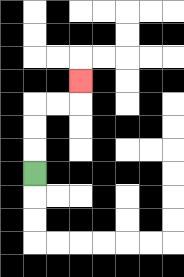{'start': '[1, 7]', 'end': '[3, 3]', 'path_directions': 'U,U,U,R,R,U', 'path_coordinates': '[[1, 7], [1, 6], [1, 5], [1, 4], [2, 4], [3, 4], [3, 3]]'}